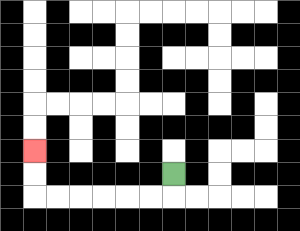{'start': '[7, 7]', 'end': '[1, 6]', 'path_directions': 'D,L,L,L,L,L,L,U,U', 'path_coordinates': '[[7, 7], [7, 8], [6, 8], [5, 8], [4, 8], [3, 8], [2, 8], [1, 8], [1, 7], [1, 6]]'}